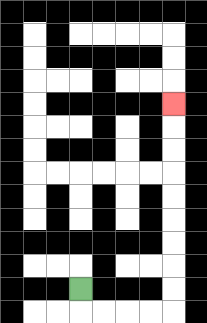{'start': '[3, 12]', 'end': '[7, 4]', 'path_directions': 'D,R,R,R,R,U,U,U,U,U,U,U,U,U', 'path_coordinates': '[[3, 12], [3, 13], [4, 13], [5, 13], [6, 13], [7, 13], [7, 12], [7, 11], [7, 10], [7, 9], [7, 8], [7, 7], [7, 6], [7, 5], [7, 4]]'}